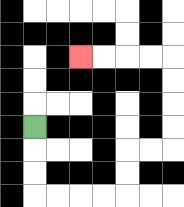{'start': '[1, 5]', 'end': '[3, 2]', 'path_directions': 'D,D,D,R,R,R,R,U,U,R,R,U,U,U,U,L,L,L,L', 'path_coordinates': '[[1, 5], [1, 6], [1, 7], [1, 8], [2, 8], [3, 8], [4, 8], [5, 8], [5, 7], [5, 6], [6, 6], [7, 6], [7, 5], [7, 4], [7, 3], [7, 2], [6, 2], [5, 2], [4, 2], [3, 2]]'}